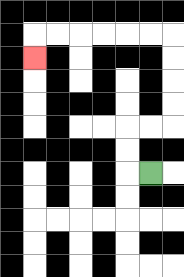{'start': '[6, 7]', 'end': '[1, 2]', 'path_directions': 'L,U,U,R,R,U,U,U,U,L,L,L,L,L,L,D', 'path_coordinates': '[[6, 7], [5, 7], [5, 6], [5, 5], [6, 5], [7, 5], [7, 4], [7, 3], [7, 2], [7, 1], [6, 1], [5, 1], [4, 1], [3, 1], [2, 1], [1, 1], [1, 2]]'}